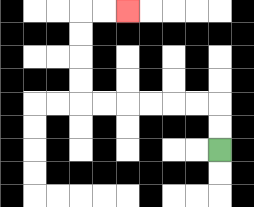{'start': '[9, 6]', 'end': '[5, 0]', 'path_directions': 'U,U,L,L,L,L,L,L,U,U,U,U,R,R', 'path_coordinates': '[[9, 6], [9, 5], [9, 4], [8, 4], [7, 4], [6, 4], [5, 4], [4, 4], [3, 4], [3, 3], [3, 2], [3, 1], [3, 0], [4, 0], [5, 0]]'}